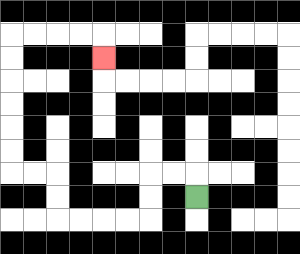{'start': '[8, 8]', 'end': '[4, 2]', 'path_directions': 'U,L,L,D,D,L,L,L,L,U,U,L,L,U,U,U,U,U,U,R,R,R,R,D', 'path_coordinates': '[[8, 8], [8, 7], [7, 7], [6, 7], [6, 8], [6, 9], [5, 9], [4, 9], [3, 9], [2, 9], [2, 8], [2, 7], [1, 7], [0, 7], [0, 6], [0, 5], [0, 4], [0, 3], [0, 2], [0, 1], [1, 1], [2, 1], [3, 1], [4, 1], [4, 2]]'}